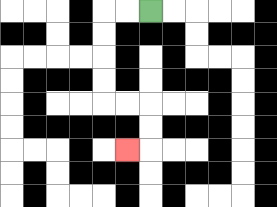{'start': '[6, 0]', 'end': '[5, 6]', 'path_directions': 'L,L,D,D,D,D,R,R,D,D,L', 'path_coordinates': '[[6, 0], [5, 0], [4, 0], [4, 1], [4, 2], [4, 3], [4, 4], [5, 4], [6, 4], [6, 5], [6, 6], [5, 6]]'}